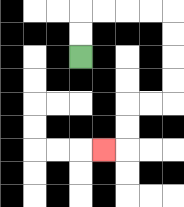{'start': '[3, 2]', 'end': '[4, 6]', 'path_directions': 'U,U,R,R,R,R,D,D,D,D,L,L,D,D,L', 'path_coordinates': '[[3, 2], [3, 1], [3, 0], [4, 0], [5, 0], [6, 0], [7, 0], [7, 1], [7, 2], [7, 3], [7, 4], [6, 4], [5, 4], [5, 5], [5, 6], [4, 6]]'}